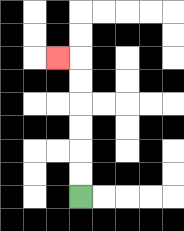{'start': '[3, 8]', 'end': '[2, 2]', 'path_directions': 'U,U,U,U,U,U,L', 'path_coordinates': '[[3, 8], [3, 7], [3, 6], [3, 5], [3, 4], [3, 3], [3, 2], [2, 2]]'}